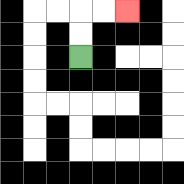{'start': '[3, 2]', 'end': '[5, 0]', 'path_directions': 'U,U,R,R', 'path_coordinates': '[[3, 2], [3, 1], [3, 0], [4, 0], [5, 0]]'}